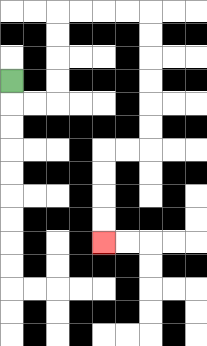{'start': '[0, 3]', 'end': '[4, 10]', 'path_directions': 'D,R,R,U,U,U,U,R,R,R,R,D,D,D,D,D,D,L,L,D,D,D,D', 'path_coordinates': '[[0, 3], [0, 4], [1, 4], [2, 4], [2, 3], [2, 2], [2, 1], [2, 0], [3, 0], [4, 0], [5, 0], [6, 0], [6, 1], [6, 2], [6, 3], [6, 4], [6, 5], [6, 6], [5, 6], [4, 6], [4, 7], [4, 8], [4, 9], [4, 10]]'}